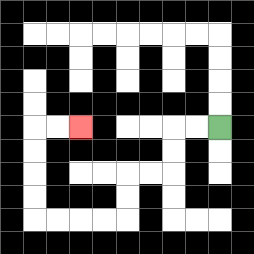{'start': '[9, 5]', 'end': '[3, 5]', 'path_directions': 'L,L,D,D,L,L,D,D,L,L,L,L,U,U,U,U,R,R', 'path_coordinates': '[[9, 5], [8, 5], [7, 5], [7, 6], [7, 7], [6, 7], [5, 7], [5, 8], [5, 9], [4, 9], [3, 9], [2, 9], [1, 9], [1, 8], [1, 7], [1, 6], [1, 5], [2, 5], [3, 5]]'}